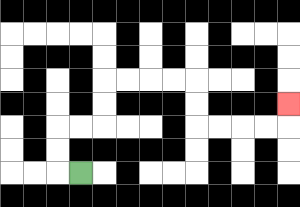{'start': '[3, 7]', 'end': '[12, 4]', 'path_directions': 'L,U,U,R,R,U,U,R,R,R,R,D,D,R,R,R,R,U', 'path_coordinates': '[[3, 7], [2, 7], [2, 6], [2, 5], [3, 5], [4, 5], [4, 4], [4, 3], [5, 3], [6, 3], [7, 3], [8, 3], [8, 4], [8, 5], [9, 5], [10, 5], [11, 5], [12, 5], [12, 4]]'}